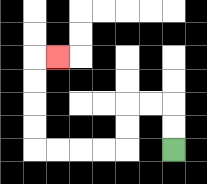{'start': '[7, 6]', 'end': '[2, 2]', 'path_directions': 'U,U,L,L,D,D,L,L,L,L,U,U,U,U,R', 'path_coordinates': '[[7, 6], [7, 5], [7, 4], [6, 4], [5, 4], [5, 5], [5, 6], [4, 6], [3, 6], [2, 6], [1, 6], [1, 5], [1, 4], [1, 3], [1, 2], [2, 2]]'}